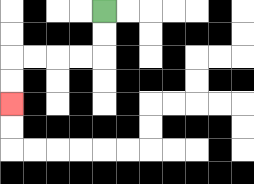{'start': '[4, 0]', 'end': '[0, 4]', 'path_directions': 'D,D,L,L,L,L,D,D', 'path_coordinates': '[[4, 0], [4, 1], [4, 2], [3, 2], [2, 2], [1, 2], [0, 2], [0, 3], [0, 4]]'}